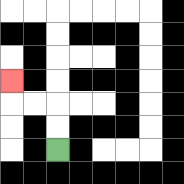{'start': '[2, 6]', 'end': '[0, 3]', 'path_directions': 'U,U,L,L,U', 'path_coordinates': '[[2, 6], [2, 5], [2, 4], [1, 4], [0, 4], [0, 3]]'}